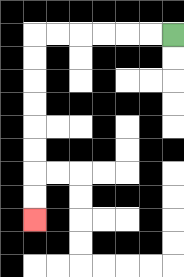{'start': '[7, 1]', 'end': '[1, 9]', 'path_directions': 'L,L,L,L,L,L,D,D,D,D,D,D,D,D', 'path_coordinates': '[[7, 1], [6, 1], [5, 1], [4, 1], [3, 1], [2, 1], [1, 1], [1, 2], [1, 3], [1, 4], [1, 5], [1, 6], [1, 7], [1, 8], [1, 9]]'}